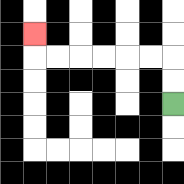{'start': '[7, 4]', 'end': '[1, 1]', 'path_directions': 'U,U,L,L,L,L,L,L,U', 'path_coordinates': '[[7, 4], [7, 3], [7, 2], [6, 2], [5, 2], [4, 2], [3, 2], [2, 2], [1, 2], [1, 1]]'}